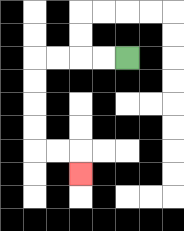{'start': '[5, 2]', 'end': '[3, 7]', 'path_directions': 'L,L,L,L,D,D,D,D,R,R,D', 'path_coordinates': '[[5, 2], [4, 2], [3, 2], [2, 2], [1, 2], [1, 3], [1, 4], [1, 5], [1, 6], [2, 6], [3, 6], [3, 7]]'}